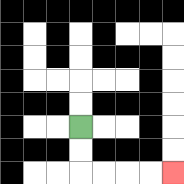{'start': '[3, 5]', 'end': '[7, 7]', 'path_directions': 'D,D,R,R,R,R', 'path_coordinates': '[[3, 5], [3, 6], [3, 7], [4, 7], [5, 7], [6, 7], [7, 7]]'}